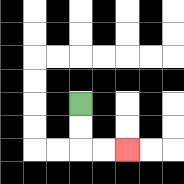{'start': '[3, 4]', 'end': '[5, 6]', 'path_directions': 'D,D,R,R', 'path_coordinates': '[[3, 4], [3, 5], [3, 6], [4, 6], [5, 6]]'}